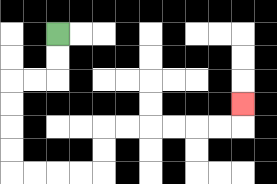{'start': '[2, 1]', 'end': '[10, 4]', 'path_directions': 'D,D,L,L,D,D,D,D,R,R,R,R,U,U,R,R,R,R,R,R,U', 'path_coordinates': '[[2, 1], [2, 2], [2, 3], [1, 3], [0, 3], [0, 4], [0, 5], [0, 6], [0, 7], [1, 7], [2, 7], [3, 7], [4, 7], [4, 6], [4, 5], [5, 5], [6, 5], [7, 5], [8, 5], [9, 5], [10, 5], [10, 4]]'}